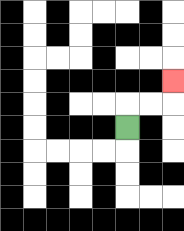{'start': '[5, 5]', 'end': '[7, 3]', 'path_directions': 'U,R,R,U', 'path_coordinates': '[[5, 5], [5, 4], [6, 4], [7, 4], [7, 3]]'}